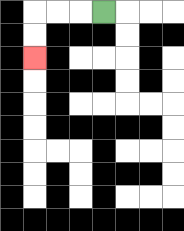{'start': '[4, 0]', 'end': '[1, 2]', 'path_directions': 'L,L,L,D,D', 'path_coordinates': '[[4, 0], [3, 0], [2, 0], [1, 0], [1, 1], [1, 2]]'}